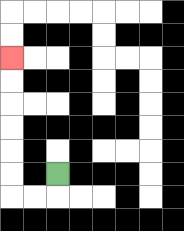{'start': '[2, 7]', 'end': '[0, 2]', 'path_directions': 'D,L,L,U,U,U,U,U,U', 'path_coordinates': '[[2, 7], [2, 8], [1, 8], [0, 8], [0, 7], [0, 6], [0, 5], [0, 4], [0, 3], [0, 2]]'}